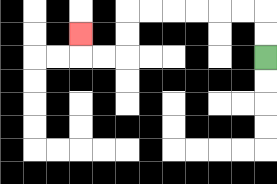{'start': '[11, 2]', 'end': '[3, 1]', 'path_directions': 'U,U,L,L,L,L,L,L,D,D,L,L,U', 'path_coordinates': '[[11, 2], [11, 1], [11, 0], [10, 0], [9, 0], [8, 0], [7, 0], [6, 0], [5, 0], [5, 1], [5, 2], [4, 2], [3, 2], [3, 1]]'}